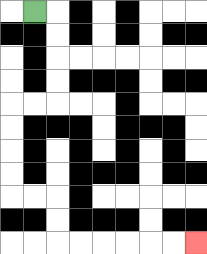{'start': '[1, 0]', 'end': '[8, 10]', 'path_directions': 'R,D,D,D,D,L,L,D,D,D,D,R,R,D,D,R,R,R,R,R,R', 'path_coordinates': '[[1, 0], [2, 0], [2, 1], [2, 2], [2, 3], [2, 4], [1, 4], [0, 4], [0, 5], [0, 6], [0, 7], [0, 8], [1, 8], [2, 8], [2, 9], [2, 10], [3, 10], [4, 10], [5, 10], [6, 10], [7, 10], [8, 10]]'}